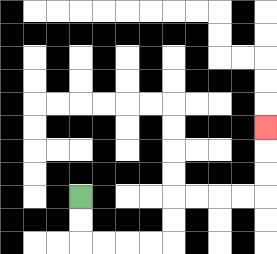{'start': '[3, 8]', 'end': '[11, 5]', 'path_directions': 'D,D,R,R,R,R,U,U,R,R,R,R,U,U,U', 'path_coordinates': '[[3, 8], [3, 9], [3, 10], [4, 10], [5, 10], [6, 10], [7, 10], [7, 9], [7, 8], [8, 8], [9, 8], [10, 8], [11, 8], [11, 7], [11, 6], [11, 5]]'}